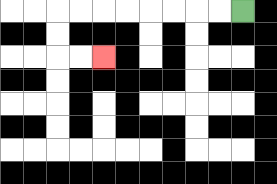{'start': '[10, 0]', 'end': '[4, 2]', 'path_directions': 'L,L,L,L,L,L,L,L,D,D,R,R', 'path_coordinates': '[[10, 0], [9, 0], [8, 0], [7, 0], [6, 0], [5, 0], [4, 0], [3, 0], [2, 0], [2, 1], [2, 2], [3, 2], [4, 2]]'}